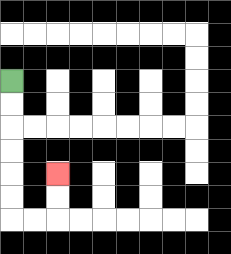{'start': '[0, 3]', 'end': '[2, 7]', 'path_directions': 'D,D,D,D,D,D,R,R,U,U', 'path_coordinates': '[[0, 3], [0, 4], [0, 5], [0, 6], [0, 7], [0, 8], [0, 9], [1, 9], [2, 9], [2, 8], [2, 7]]'}